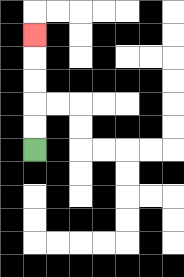{'start': '[1, 6]', 'end': '[1, 1]', 'path_directions': 'U,U,U,U,U', 'path_coordinates': '[[1, 6], [1, 5], [1, 4], [1, 3], [1, 2], [1, 1]]'}